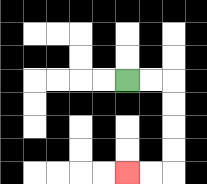{'start': '[5, 3]', 'end': '[5, 7]', 'path_directions': 'R,R,D,D,D,D,L,L', 'path_coordinates': '[[5, 3], [6, 3], [7, 3], [7, 4], [7, 5], [7, 6], [7, 7], [6, 7], [5, 7]]'}